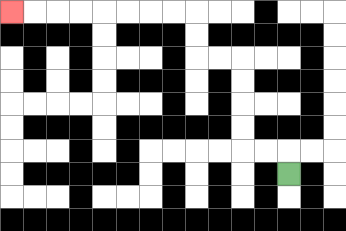{'start': '[12, 7]', 'end': '[0, 0]', 'path_directions': 'U,L,L,U,U,U,U,L,L,U,U,L,L,L,L,L,L,L,L', 'path_coordinates': '[[12, 7], [12, 6], [11, 6], [10, 6], [10, 5], [10, 4], [10, 3], [10, 2], [9, 2], [8, 2], [8, 1], [8, 0], [7, 0], [6, 0], [5, 0], [4, 0], [3, 0], [2, 0], [1, 0], [0, 0]]'}